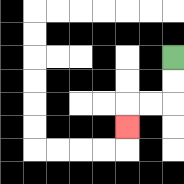{'start': '[7, 2]', 'end': '[5, 5]', 'path_directions': 'D,D,L,L,D', 'path_coordinates': '[[7, 2], [7, 3], [7, 4], [6, 4], [5, 4], [5, 5]]'}